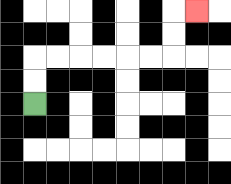{'start': '[1, 4]', 'end': '[8, 0]', 'path_directions': 'U,U,R,R,R,R,R,R,U,U,R', 'path_coordinates': '[[1, 4], [1, 3], [1, 2], [2, 2], [3, 2], [4, 2], [5, 2], [6, 2], [7, 2], [7, 1], [7, 0], [8, 0]]'}